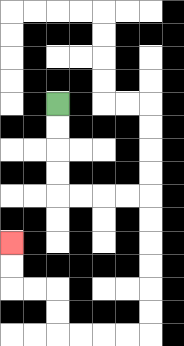{'start': '[2, 4]', 'end': '[0, 10]', 'path_directions': 'D,D,D,D,R,R,R,R,D,D,D,D,D,D,L,L,L,L,U,U,L,L,U,U', 'path_coordinates': '[[2, 4], [2, 5], [2, 6], [2, 7], [2, 8], [3, 8], [4, 8], [5, 8], [6, 8], [6, 9], [6, 10], [6, 11], [6, 12], [6, 13], [6, 14], [5, 14], [4, 14], [3, 14], [2, 14], [2, 13], [2, 12], [1, 12], [0, 12], [0, 11], [0, 10]]'}